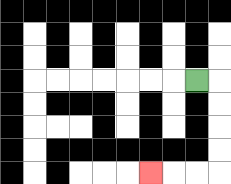{'start': '[8, 3]', 'end': '[6, 7]', 'path_directions': 'R,D,D,D,D,L,L,L', 'path_coordinates': '[[8, 3], [9, 3], [9, 4], [9, 5], [9, 6], [9, 7], [8, 7], [7, 7], [6, 7]]'}